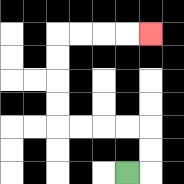{'start': '[5, 7]', 'end': '[6, 1]', 'path_directions': 'R,U,U,L,L,L,L,U,U,U,U,R,R,R,R', 'path_coordinates': '[[5, 7], [6, 7], [6, 6], [6, 5], [5, 5], [4, 5], [3, 5], [2, 5], [2, 4], [2, 3], [2, 2], [2, 1], [3, 1], [4, 1], [5, 1], [6, 1]]'}